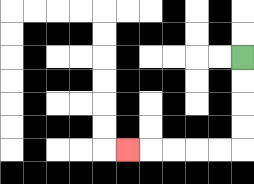{'start': '[10, 2]', 'end': '[5, 6]', 'path_directions': 'D,D,D,D,L,L,L,L,L', 'path_coordinates': '[[10, 2], [10, 3], [10, 4], [10, 5], [10, 6], [9, 6], [8, 6], [7, 6], [6, 6], [5, 6]]'}